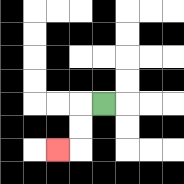{'start': '[4, 4]', 'end': '[2, 6]', 'path_directions': 'L,D,D,L', 'path_coordinates': '[[4, 4], [3, 4], [3, 5], [3, 6], [2, 6]]'}